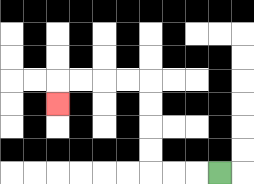{'start': '[9, 7]', 'end': '[2, 4]', 'path_directions': 'L,L,L,U,U,U,U,L,L,L,L,D', 'path_coordinates': '[[9, 7], [8, 7], [7, 7], [6, 7], [6, 6], [6, 5], [6, 4], [6, 3], [5, 3], [4, 3], [3, 3], [2, 3], [2, 4]]'}